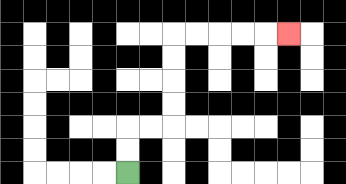{'start': '[5, 7]', 'end': '[12, 1]', 'path_directions': 'U,U,R,R,U,U,U,U,R,R,R,R,R', 'path_coordinates': '[[5, 7], [5, 6], [5, 5], [6, 5], [7, 5], [7, 4], [7, 3], [7, 2], [7, 1], [8, 1], [9, 1], [10, 1], [11, 1], [12, 1]]'}